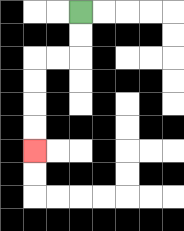{'start': '[3, 0]', 'end': '[1, 6]', 'path_directions': 'D,D,L,L,D,D,D,D', 'path_coordinates': '[[3, 0], [3, 1], [3, 2], [2, 2], [1, 2], [1, 3], [1, 4], [1, 5], [1, 6]]'}